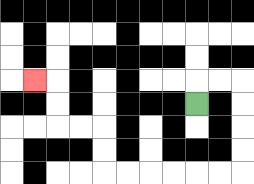{'start': '[8, 4]', 'end': '[1, 3]', 'path_directions': 'U,R,R,D,D,D,D,L,L,L,L,L,L,U,U,L,L,U,U,L', 'path_coordinates': '[[8, 4], [8, 3], [9, 3], [10, 3], [10, 4], [10, 5], [10, 6], [10, 7], [9, 7], [8, 7], [7, 7], [6, 7], [5, 7], [4, 7], [4, 6], [4, 5], [3, 5], [2, 5], [2, 4], [2, 3], [1, 3]]'}